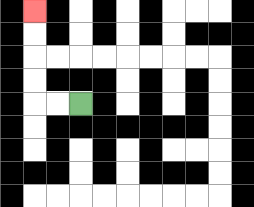{'start': '[3, 4]', 'end': '[1, 0]', 'path_directions': 'L,L,U,U,U,U', 'path_coordinates': '[[3, 4], [2, 4], [1, 4], [1, 3], [1, 2], [1, 1], [1, 0]]'}